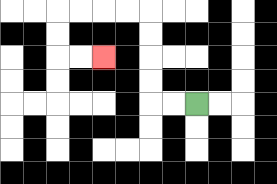{'start': '[8, 4]', 'end': '[4, 2]', 'path_directions': 'L,L,U,U,U,U,L,L,L,L,D,D,R,R', 'path_coordinates': '[[8, 4], [7, 4], [6, 4], [6, 3], [6, 2], [6, 1], [6, 0], [5, 0], [4, 0], [3, 0], [2, 0], [2, 1], [2, 2], [3, 2], [4, 2]]'}